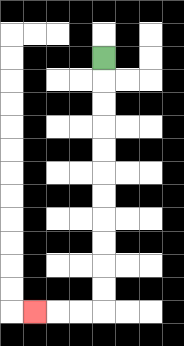{'start': '[4, 2]', 'end': '[1, 13]', 'path_directions': 'D,D,D,D,D,D,D,D,D,D,D,L,L,L', 'path_coordinates': '[[4, 2], [4, 3], [4, 4], [4, 5], [4, 6], [4, 7], [4, 8], [4, 9], [4, 10], [4, 11], [4, 12], [4, 13], [3, 13], [2, 13], [1, 13]]'}